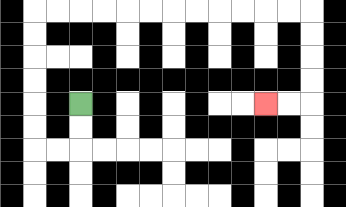{'start': '[3, 4]', 'end': '[11, 4]', 'path_directions': 'D,D,L,L,U,U,U,U,U,U,R,R,R,R,R,R,R,R,R,R,R,R,D,D,D,D,L,L', 'path_coordinates': '[[3, 4], [3, 5], [3, 6], [2, 6], [1, 6], [1, 5], [1, 4], [1, 3], [1, 2], [1, 1], [1, 0], [2, 0], [3, 0], [4, 0], [5, 0], [6, 0], [7, 0], [8, 0], [9, 0], [10, 0], [11, 0], [12, 0], [13, 0], [13, 1], [13, 2], [13, 3], [13, 4], [12, 4], [11, 4]]'}